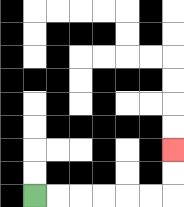{'start': '[1, 8]', 'end': '[7, 6]', 'path_directions': 'R,R,R,R,R,R,U,U', 'path_coordinates': '[[1, 8], [2, 8], [3, 8], [4, 8], [5, 8], [6, 8], [7, 8], [7, 7], [7, 6]]'}